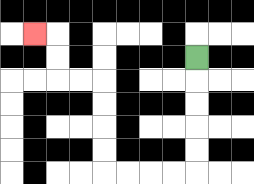{'start': '[8, 2]', 'end': '[1, 1]', 'path_directions': 'D,D,D,D,D,L,L,L,L,U,U,U,U,L,L,U,U,L', 'path_coordinates': '[[8, 2], [8, 3], [8, 4], [8, 5], [8, 6], [8, 7], [7, 7], [6, 7], [5, 7], [4, 7], [4, 6], [4, 5], [4, 4], [4, 3], [3, 3], [2, 3], [2, 2], [2, 1], [1, 1]]'}